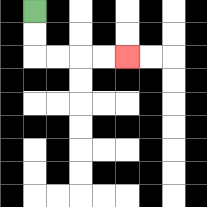{'start': '[1, 0]', 'end': '[5, 2]', 'path_directions': 'D,D,R,R,R,R', 'path_coordinates': '[[1, 0], [1, 1], [1, 2], [2, 2], [3, 2], [4, 2], [5, 2]]'}